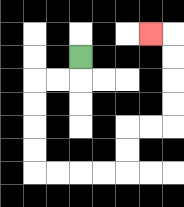{'start': '[3, 2]', 'end': '[6, 1]', 'path_directions': 'D,L,L,D,D,D,D,R,R,R,R,U,U,R,R,U,U,U,U,L', 'path_coordinates': '[[3, 2], [3, 3], [2, 3], [1, 3], [1, 4], [1, 5], [1, 6], [1, 7], [2, 7], [3, 7], [4, 7], [5, 7], [5, 6], [5, 5], [6, 5], [7, 5], [7, 4], [7, 3], [7, 2], [7, 1], [6, 1]]'}